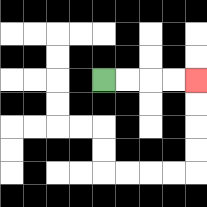{'start': '[4, 3]', 'end': '[8, 3]', 'path_directions': 'R,R,R,R', 'path_coordinates': '[[4, 3], [5, 3], [6, 3], [7, 3], [8, 3]]'}